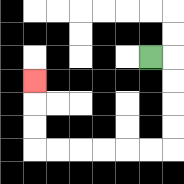{'start': '[6, 2]', 'end': '[1, 3]', 'path_directions': 'R,D,D,D,D,L,L,L,L,L,L,U,U,U', 'path_coordinates': '[[6, 2], [7, 2], [7, 3], [7, 4], [7, 5], [7, 6], [6, 6], [5, 6], [4, 6], [3, 6], [2, 6], [1, 6], [1, 5], [1, 4], [1, 3]]'}